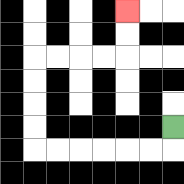{'start': '[7, 5]', 'end': '[5, 0]', 'path_directions': 'D,L,L,L,L,L,L,U,U,U,U,R,R,R,R,U,U', 'path_coordinates': '[[7, 5], [7, 6], [6, 6], [5, 6], [4, 6], [3, 6], [2, 6], [1, 6], [1, 5], [1, 4], [1, 3], [1, 2], [2, 2], [3, 2], [4, 2], [5, 2], [5, 1], [5, 0]]'}